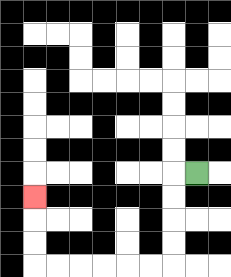{'start': '[8, 7]', 'end': '[1, 8]', 'path_directions': 'L,D,D,D,D,L,L,L,L,L,L,U,U,U', 'path_coordinates': '[[8, 7], [7, 7], [7, 8], [7, 9], [7, 10], [7, 11], [6, 11], [5, 11], [4, 11], [3, 11], [2, 11], [1, 11], [1, 10], [1, 9], [1, 8]]'}